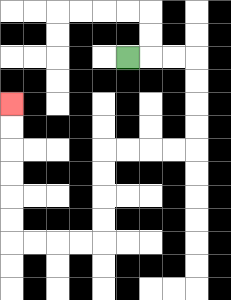{'start': '[5, 2]', 'end': '[0, 4]', 'path_directions': 'R,R,R,D,D,D,D,L,L,L,L,D,D,D,D,L,L,L,L,U,U,U,U,U,U', 'path_coordinates': '[[5, 2], [6, 2], [7, 2], [8, 2], [8, 3], [8, 4], [8, 5], [8, 6], [7, 6], [6, 6], [5, 6], [4, 6], [4, 7], [4, 8], [4, 9], [4, 10], [3, 10], [2, 10], [1, 10], [0, 10], [0, 9], [0, 8], [0, 7], [0, 6], [0, 5], [0, 4]]'}